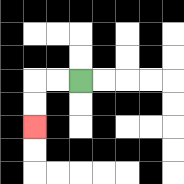{'start': '[3, 3]', 'end': '[1, 5]', 'path_directions': 'L,L,D,D', 'path_coordinates': '[[3, 3], [2, 3], [1, 3], [1, 4], [1, 5]]'}